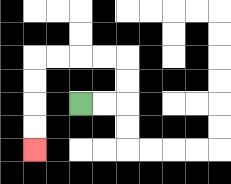{'start': '[3, 4]', 'end': '[1, 6]', 'path_directions': 'R,R,U,U,L,L,L,L,D,D,D,D', 'path_coordinates': '[[3, 4], [4, 4], [5, 4], [5, 3], [5, 2], [4, 2], [3, 2], [2, 2], [1, 2], [1, 3], [1, 4], [1, 5], [1, 6]]'}